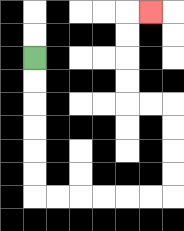{'start': '[1, 2]', 'end': '[6, 0]', 'path_directions': 'D,D,D,D,D,D,R,R,R,R,R,R,U,U,U,U,L,L,U,U,U,U,R', 'path_coordinates': '[[1, 2], [1, 3], [1, 4], [1, 5], [1, 6], [1, 7], [1, 8], [2, 8], [3, 8], [4, 8], [5, 8], [6, 8], [7, 8], [7, 7], [7, 6], [7, 5], [7, 4], [6, 4], [5, 4], [5, 3], [5, 2], [5, 1], [5, 0], [6, 0]]'}